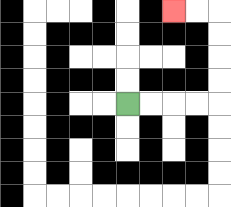{'start': '[5, 4]', 'end': '[7, 0]', 'path_directions': 'R,R,R,R,U,U,U,U,L,L', 'path_coordinates': '[[5, 4], [6, 4], [7, 4], [8, 4], [9, 4], [9, 3], [9, 2], [9, 1], [9, 0], [8, 0], [7, 0]]'}